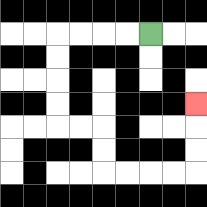{'start': '[6, 1]', 'end': '[8, 4]', 'path_directions': 'L,L,L,L,D,D,D,D,R,R,D,D,R,R,R,R,U,U,U', 'path_coordinates': '[[6, 1], [5, 1], [4, 1], [3, 1], [2, 1], [2, 2], [2, 3], [2, 4], [2, 5], [3, 5], [4, 5], [4, 6], [4, 7], [5, 7], [6, 7], [7, 7], [8, 7], [8, 6], [8, 5], [8, 4]]'}